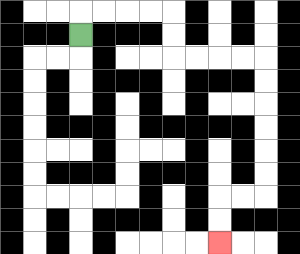{'start': '[3, 1]', 'end': '[9, 10]', 'path_directions': 'U,R,R,R,R,D,D,R,R,R,R,D,D,D,D,D,D,L,L,D,D', 'path_coordinates': '[[3, 1], [3, 0], [4, 0], [5, 0], [6, 0], [7, 0], [7, 1], [7, 2], [8, 2], [9, 2], [10, 2], [11, 2], [11, 3], [11, 4], [11, 5], [11, 6], [11, 7], [11, 8], [10, 8], [9, 8], [9, 9], [9, 10]]'}